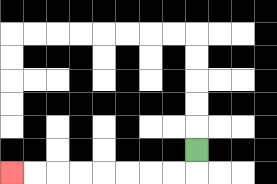{'start': '[8, 6]', 'end': '[0, 7]', 'path_directions': 'D,L,L,L,L,L,L,L,L', 'path_coordinates': '[[8, 6], [8, 7], [7, 7], [6, 7], [5, 7], [4, 7], [3, 7], [2, 7], [1, 7], [0, 7]]'}